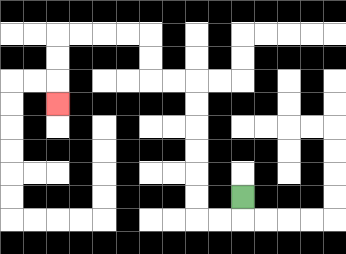{'start': '[10, 8]', 'end': '[2, 4]', 'path_directions': 'D,L,L,U,U,U,U,U,U,L,L,U,U,L,L,L,L,D,D,D', 'path_coordinates': '[[10, 8], [10, 9], [9, 9], [8, 9], [8, 8], [8, 7], [8, 6], [8, 5], [8, 4], [8, 3], [7, 3], [6, 3], [6, 2], [6, 1], [5, 1], [4, 1], [3, 1], [2, 1], [2, 2], [2, 3], [2, 4]]'}